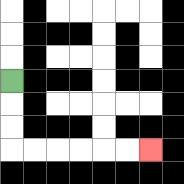{'start': '[0, 3]', 'end': '[6, 6]', 'path_directions': 'D,D,D,R,R,R,R,R,R', 'path_coordinates': '[[0, 3], [0, 4], [0, 5], [0, 6], [1, 6], [2, 6], [3, 6], [4, 6], [5, 6], [6, 6]]'}